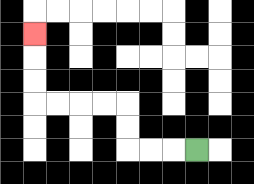{'start': '[8, 6]', 'end': '[1, 1]', 'path_directions': 'L,L,L,U,U,L,L,L,L,U,U,U', 'path_coordinates': '[[8, 6], [7, 6], [6, 6], [5, 6], [5, 5], [5, 4], [4, 4], [3, 4], [2, 4], [1, 4], [1, 3], [1, 2], [1, 1]]'}